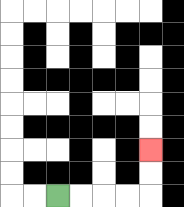{'start': '[2, 8]', 'end': '[6, 6]', 'path_directions': 'R,R,R,R,U,U', 'path_coordinates': '[[2, 8], [3, 8], [4, 8], [5, 8], [6, 8], [6, 7], [6, 6]]'}